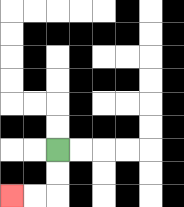{'start': '[2, 6]', 'end': '[0, 8]', 'path_directions': 'D,D,L,L', 'path_coordinates': '[[2, 6], [2, 7], [2, 8], [1, 8], [0, 8]]'}